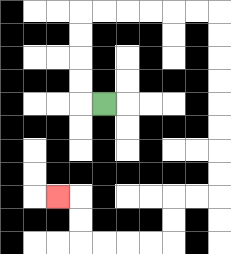{'start': '[4, 4]', 'end': '[2, 8]', 'path_directions': 'L,U,U,U,U,R,R,R,R,R,R,D,D,D,D,D,D,D,D,L,L,D,D,L,L,L,L,U,U,L', 'path_coordinates': '[[4, 4], [3, 4], [3, 3], [3, 2], [3, 1], [3, 0], [4, 0], [5, 0], [6, 0], [7, 0], [8, 0], [9, 0], [9, 1], [9, 2], [9, 3], [9, 4], [9, 5], [9, 6], [9, 7], [9, 8], [8, 8], [7, 8], [7, 9], [7, 10], [6, 10], [5, 10], [4, 10], [3, 10], [3, 9], [3, 8], [2, 8]]'}